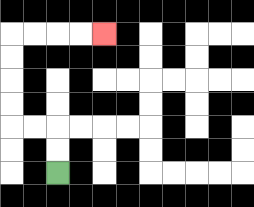{'start': '[2, 7]', 'end': '[4, 1]', 'path_directions': 'U,U,L,L,U,U,U,U,R,R,R,R', 'path_coordinates': '[[2, 7], [2, 6], [2, 5], [1, 5], [0, 5], [0, 4], [0, 3], [0, 2], [0, 1], [1, 1], [2, 1], [3, 1], [4, 1]]'}